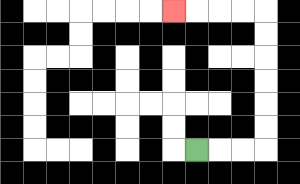{'start': '[8, 6]', 'end': '[7, 0]', 'path_directions': 'R,R,R,U,U,U,U,U,U,L,L,L,L', 'path_coordinates': '[[8, 6], [9, 6], [10, 6], [11, 6], [11, 5], [11, 4], [11, 3], [11, 2], [11, 1], [11, 0], [10, 0], [9, 0], [8, 0], [7, 0]]'}